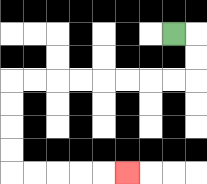{'start': '[7, 1]', 'end': '[5, 7]', 'path_directions': 'R,D,D,L,L,L,L,L,L,L,L,D,D,D,D,R,R,R,R,R', 'path_coordinates': '[[7, 1], [8, 1], [8, 2], [8, 3], [7, 3], [6, 3], [5, 3], [4, 3], [3, 3], [2, 3], [1, 3], [0, 3], [0, 4], [0, 5], [0, 6], [0, 7], [1, 7], [2, 7], [3, 7], [4, 7], [5, 7]]'}